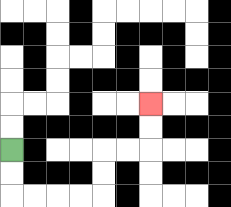{'start': '[0, 6]', 'end': '[6, 4]', 'path_directions': 'D,D,R,R,R,R,U,U,R,R,U,U', 'path_coordinates': '[[0, 6], [0, 7], [0, 8], [1, 8], [2, 8], [3, 8], [4, 8], [4, 7], [4, 6], [5, 6], [6, 6], [6, 5], [6, 4]]'}